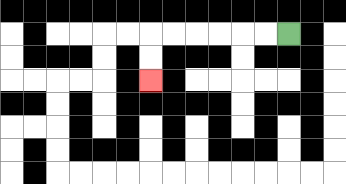{'start': '[12, 1]', 'end': '[6, 3]', 'path_directions': 'L,L,L,L,L,L,D,D', 'path_coordinates': '[[12, 1], [11, 1], [10, 1], [9, 1], [8, 1], [7, 1], [6, 1], [6, 2], [6, 3]]'}